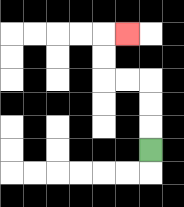{'start': '[6, 6]', 'end': '[5, 1]', 'path_directions': 'U,U,U,L,L,U,U,R', 'path_coordinates': '[[6, 6], [6, 5], [6, 4], [6, 3], [5, 3], [4, 3], [4, 2], [4, 1], [5, 1]]'}